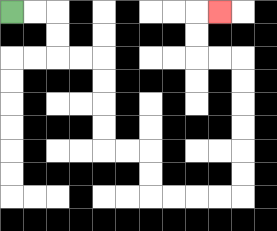{'start': '[0, 0]', 'end': '[9, 0]', 'path_directions': 'R,R,D,D,R,R,D,D,D,D,R,R,D,D,R,R,R,R,U,U,U,U,U,U,L,L,U,U,R', 'path_coordinates': '[[0, 0], [1, 0], [2, 0], [2, 1], [2, 2], [3, 2], [4, 2], [4, 3], [4, 4], [4, 5], [4, 6], [5, 6], [6, 6], [6, 7], [6, 8], [7, 8], [8, 8], [9, 8], [10, 8], [10, 7], [10, 6], [10, 5], [10, 4], [10, 3], [10, 2], [9, 2], [8, 2], [8, 1], [8, 0], [9, 0]]'}